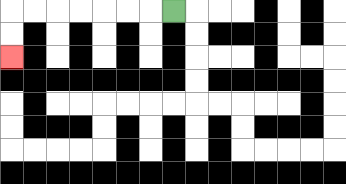{'start': '[7, 0]', 'end': '[0, 2]', 'path_directions': 'L,L,L,L,L,L,L,D,D', 'path_coordinates': '[[7, 0], [6, 0], [5, 0], [4, 0], [3, 0], [2, 0], [1, 0], [0, 0], [0, 1], [0, 2]]'}